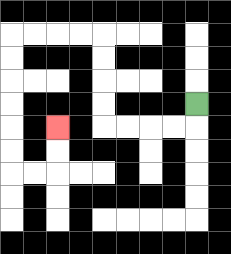{'start': '[8, 4]', 'end': '[2, 5]', 'path_directions': 'D,L,L,L,L,U,U,U,U,L,L,L,L,D,D,D,D,D,D,R,R,U,U', 'path_coordinates': '[[8, 4], [8, 5], [7, 5], [6, 5], [5, 5], [4, 5], [4, 4], [4, 3], [4, 2], [4, 1], [3, 1], [2, 1], [1, 1], [0, 1], [0, 2], [0, 3], [0, 4], [0, 5], [0, 6], [0, 7], [1, 7], [2, 7], [2, 6], [2, 5]]'}